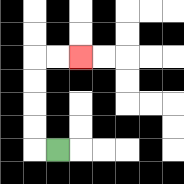{'start': '[2, 6]', 'end': '[3, 2]', 'path_directions': 'L,U,U,U,U,R,R', 'path_coordinates': '[[2, 6], [1, 6], [1, 5], [1, 4], [1, 3], [1, 2], [2, 2], [3, 2]]'}